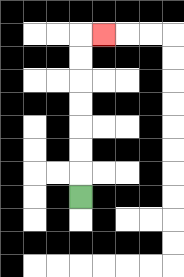{'start': '[3, 8]', 'end': '[4, 1]', 'path_directions': 'U,U,U,U,U,U,U,R', 'path_coordinates': '[[3, 8], [3, 7], [3, 6], [3, 5], [3, 4], [3, 3], [3, 2], [3, 1], [4, 1]]'}